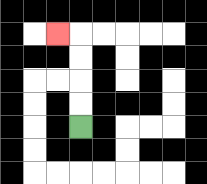{'start': '[3, 5]', 'end': '[2, 1]', 'path_directions': 'U,U,U,U,L', 'path_coordinates': '[[3, 5], [3, 4], [3, 3], [3, 2], [3, 1], [2, 1]]'}